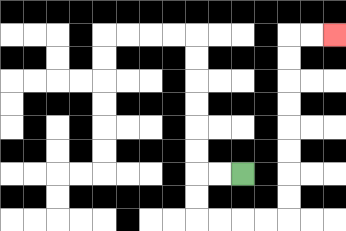{'start': '[10, 7]', 'end': '[14, 1]', 'path_directions': 'L,L,D,D,R,R,R,R,U,U,U,U,U,U,U,U,R,R', 'path_coordinates': '[[10, 7], [9, 7], [8, 7], [8, 8], [8, 9], [9, 9], [10, 9], [11, 9], [12, 9], [12, 8], [12, 7], [12, 6], [12, 5], [12, 4], [12, 3], [12, 2], [12, 1], [13, 1], [14, 1]]'}